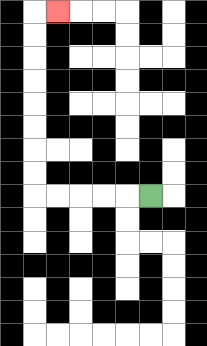{'start': '[6, 8]', 'end': '[2, 0]', 'path_directions': 'L,L,L,L,L,U,U,U,U,U,U,U,U,R', 'path_coordinates': '[[6, 8], [5, 8], [4, 8], [3, 8], [2, 8], [1, 8], [1, 7], [1, 6], [1, 5], [1, 4], [1, 3], [1, 2], [1, 1], [1, 0], [2, 0]]'}